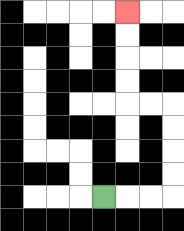{'start': '[4, 8]', 'end': '[5, 0]', 'path_directions': 'R,R,R,U,U,U,U,L,L,U,U,U,U', 'path_coordinates': '[[4, 8], [5, 8], [6, 8], [7, 8], [7, 7], [7, 6], [7, 5], [7, 4], [6, 4], [5, 4], [5, 3], [5, 2], [5, 1], [5, 0]]'}